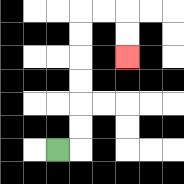{'start': '[2, 6]', 'end': '[5, 2]', 'path_directions': 'R,U,U,U,U,U,U,R,R,D,D', 'path_coordinates': '[[2, 6], [3, 6], [3, 5], [3, 4], [3, 3], [3, 2], [3, 1], [3, 0], [4, 0], [5, 0], [5, 1], [5, 2]]'}